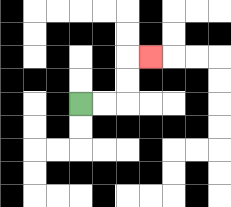{'start': '[3, 4]', 'end': '[6, 2]', 'path_directions': 'R,R,U,U,R', 'path_coordinates': '[[3, 4], [4, 4], [5, 4], [5, 3], [5, 2], [6, 2]]'}